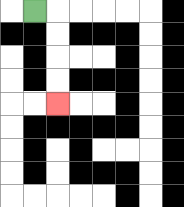{'start': '[1, 0]', 'end': '[2, 4]', 'path_directions': 'R,D,D,D,D', 'path_coordinates': '[[1, 0], [2, 0], [2, 1], [2, 2], [2, 3], [2, 4]]'}